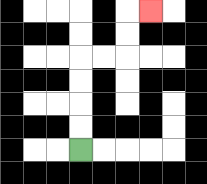{'start': '[3, 6]', 'end': '[6, 0]', 'path_directions': 'U,U,U,U,R,R,U,U,R', 'path_coordinates': '[[3, 6], [3, 5], [3, 4], [3, 3], [3, 2], [4, 2], [5, 2], [5, 1], [5, 0], [6, 0]]'}